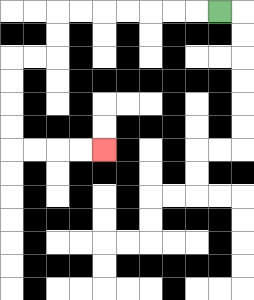{'start': '[9, 0]', 'end': '[4, 6]', 'path_directions': 'L,L,L,L,L,L,L,D,D,L,L,D,D,D,D,R,R,R,R', 'path_coordinates': '[[9, 0], [8, 0], [7, 0], [6, 0], [5, 0], [4, 0], [3, 0], [2, 0], [2, 1], [2, 2], [1, 2], [0, 2], [0, 3], [0, 4], [0, 5], [0, 6], [1, 6], [2, 6], [3, 6], [4, 6]]'}